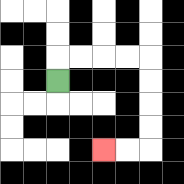{'start': '[2, 3]', 'end': '[4, 6]', 'path_directions': 'U,R,R,R,R,D,D,D,D,L,L', 'path_coordinates': '[[2, 3], [2, 2], [3, 2], [4, 2], [5, 2], [6, 2], [6, 3], [6, 4], [6, 5], [6, 6], [5, 6], [4, 6]]'}